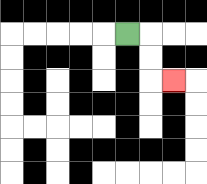{'start': '[5, 1]', 'end': '[7, 3]', 'path_directions': 'R,D,D,R', 'path_coordinates': '[[5, 1], [6, 1], [6, 2], [6, 3], [7, 3]]'}